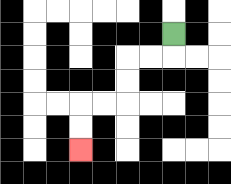{'start': '[7, 1]', 'end': '[3, 6]', 'path_directions': 'D,L,L,D,D,L,L,D,D', 'path_coordinates': '[[7, 1], [7, 2], [6, 2], [5, 2], [5, 3], [5, 4], [4, 4], [3, 4], [3, 5], [3, 6]]'}